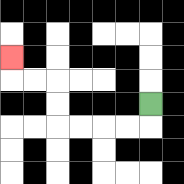{'start': '[6, 4]', 'end': '[0, 2]', 'path_directions': 'D,L,L,L,L,U,U,L,L,U', 'path_coordinates': '[[6, 4], [6, 5], [5, 5], [4, 5], [3, 5], [2, 5], [2, 4], [2, 3], [1, 3], [0, 3], [0, 2]]'}